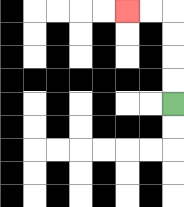{'start': '[7, 4]', 'end': '[5, 0]', 'path_directions': 'U,U,U,U,L,L', 'path_coordinates': '[[7, 4], [7, 3], [7, 2], [7, 1], [7, 0], [6, 0], [5, 0]]'}